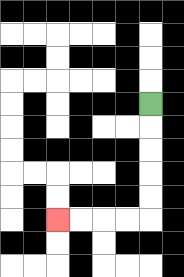{'start': '[6, 4]', 'end': '[2, 9]', 'path_directions': 'D,D,D,D,D,L,L,L,L', 'path_coordinates': '[[6, 4], [6, 5], [6, 6], [6, 7], [6, 8], [6, 9], [5, 9], [4, 9], [3, 9], [2, 9]]'}